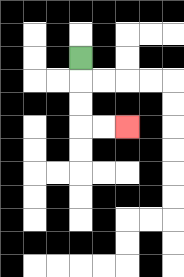{'start': '[3, 2]', 'end': '[5, 5]', 'path_directions': 'D,D,D,R,R', 'path_coordinates': '[[3, 2], [3, 3], [3, 4], [3, 5], [4, 5], [5, 5]]'}